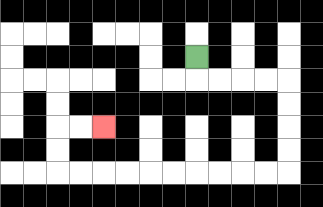{'start': '[8, 2]', 'end': '[4, 5]', 'path_directions': 'D,R,R,R,R,D,D,D,D,L,L,L,L,L,L,L,L,L,L,U,U,R,R', 'path_coordinates': '[[8, 2], [8, 3], [9, 3], [10, 3], [11, 3], [12, 3], [12, 4], [12, 5], [12, 6], [12, 7], [11, 7], [10, 7], [9, 7], [8, 7], [7, 7], [6, 7], [5, 7], [4, 7], [3, 7], [2, 7], [2, 6], [2, 5], [3, 5], [4, 5]]'}